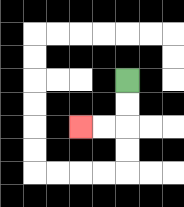{'start': '[5, 3]', 'end': '[3, 5]', 'path_directions': 'D,D,L,L', 'path_coordinates': '[[5, 3], [5, 4], [5, 5], [4, 5], [3, 5]]'}